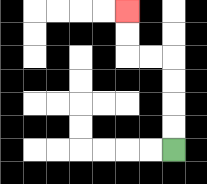{'start': '[7, 6]', 'end': '[5, 0]', 'path_directions': 'U,U,U,U,L,L,U,U', 'path_coordinates': '[[7, 6], [7, 5], [7, 4], [7, 3], [7, 2], [6, 2], [5, 2], [5, 1], [5, 0]]'}